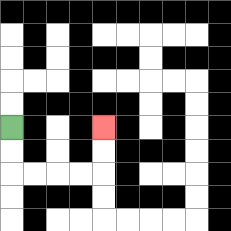{'start': '[0, 5]', 'end': '[4, 5]', 'path_directions': 'D,D,R,R,R,R,U,U', 'path_coordinates': '[[0, 5], [0, 6], [0, 7], [1, 7], [2, 7], [3, 7], [4, 7], [4, 6], [4, 5]]'}